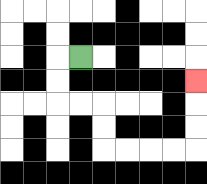{'start': '[3, 2]', 'end': '[8, 3]', 'path_directions': 'L,D,D,R,R,D,D,R,R,R,R,U,U,U', 'path_coordinates': '[[3, 2], [2, 2], [2, 3], [2, 4], [3, 4], [4, 4], [4, 5], [4, 6], [5, 6], [6, 6], [7, 6], [8, 6], [8, 5], [8, 4], [8, 3]]'}